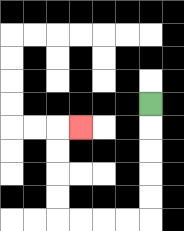{'start': '[6, 4]', 'end': '[3, 5]', 'path_directions': 'D,D,D,D,D,L,L,L,L,U,U,U,U,R', 'path_coordinates': '[[6, 4], [6, 5], [6, 6], [6, 7], [6, 8], [6, 9], [5, 9], [4, 9], [3, 9], [2, 9], [2, 8], [2, 7], [2, 6], [2, 5], [3, 5]]'}